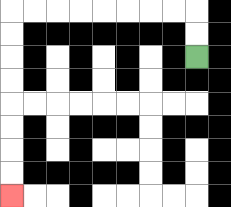{'start': '[8, 2]', 'end': '[0, 8]', 'path_directions': 'U,U,L,L,L,L,L,L,L,L,D,D,D,D,D,D,D,D', 'path_coordinates': '[[8, 2], [8, 1], [8, 0], [7, 0], [6, 0], [5, 0], [4, 0], [3, 0], [2, 0], [1, 0], [0, 0], [0, 1], [0, 2], [0, 3], [0, 4], [0, 5], [0, 6], [0, 7], [0, 8]]'}